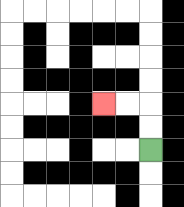{'start': '[6, 6]', 'end': '[4, 4]', 'path_directions': 'U,U,L,L', 'path_coordinates': '[[6, 6], [6, 5], [6, 4], [5, 4], [4, 4]]'}